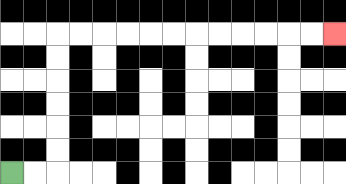{'start': '[0, 7]', 'end': '[14, 1]', 'path_directions': 'R,R,U,U,U,U,U,U,R,R,R,R,R,R,R,R,R,R,R,R', 'path_coordinates': '[[0, 7], [1, 7], [2, 7], [2, 6], [2, 5], [2, 4], [2, 3], [2, 2], [2, 1], [3, 1], [4, 1], [5, 1], [6, 1], [7, 1], [8, 1], [9, 1], [10, 1], [11, 1], [12, 1], [13, 1], [14, 1]]'}